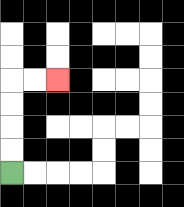{'start': '[0, 7]', 'end': '[2, 3]', 'path_directions': 'U,U,U,U,R,R', 'path_coordinates': '[[0, 7], [0, 6], [0, 5], [0, 4], [0, 3], [1, 3], [2, 3]]'}